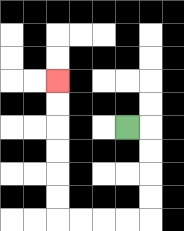{'start': '[5, 5]', 'end': '[2, 3]', 'path_directions': 'R,D,D,D,D,L,L,L,L,U,U,U,U,U,U', 'path_coordinates': '[[5, 5], [6, 5], [6, 6], [6, 7], [6, 8], [6, 9], [5, 9], [4, 9], [3, 9], [2, 9], [2, 8], [2, 7], [2, 6], [2, 5], [2, 4], [2, 3]]'}